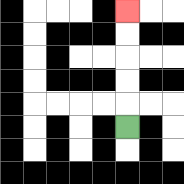{'start': '[5, 5]', 'end': '[5, 0]', 'path_directions': 'U,U,U,U,U', 'path_coordinates': '[[5, 5], [5, 4], [5, 3], [5, 2], [5, 1], [5, 0]]'}